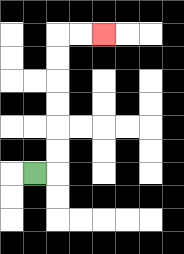{'start': '[1, 7]', 'end': '[4, 1]', 'path_directions': 'R,U,U,U,U,U,U,R,R', 'path_coordinates': '[[1, 7], [2, 7], [2, 6], [2, 5], [2, 4], [2, 3], [2, 2], [2, 1], [3, 1], [4, 1]]'}